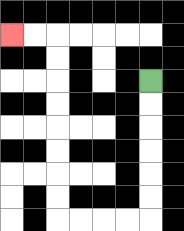{'start': '[6, 3]', 'end': '[0, 1]', 'path_directions': 'D,D,D,D,D,D,L,L,L,L,U,U,U,U,U,U,U,U,L,L', 'path_coordinates': '[[6, 3], [6, 4], [6, 5], [6, 6], [6, 7], [6, 8], [6, 9], [5, 9], [4, 9], [3, 9], [2, 9], [2, 8], [2, 7], [2, 6], [2, 5], [2, 4], [2, 3], [2, 2], [2, 1], [1, 1], [0, 1]]'}